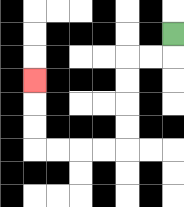{'start': '[7, 1]', 'end': '[1, 3]', 'path_directions': 'D,L,L,D,D,D,D,L,L,L,L,U,U,U', 'path_coordinates': '[[7, 1], [7, 2], [6, 2], [5, 2], [5, 3], [5, 4], [5, 5], [5, 6], [4, 6], [3, 6], [2, 6], [1, 6], [1, 5], [1, 4], [1, 3]]'}